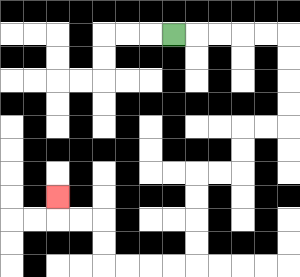{'start': '[7, 1]', 'end': '[2, 8]', 'path_directions': 'R,R,R,R,R,D,D,D,D,L,L,D,D,L,L,D,D,D,D,L,L,L,L,U,U,L,L,U', 'path_coordinates': '[[7, 1], [8, 1], [9, 1], [10, 1], [11, 1], [12, 1], [12, 2], [12, 3], [12, 4], [12, 5], [11, 5], [10, 5], [10, 6], [10, 7], [9, 7], [8, 7], [8, 8], [8, 9], [8, 10], [8, 11], [7, 11], [6, 11], [5, 11], [4, 11], [4, 10], [4, 9], [3, 9], [2, 9], [2, 8]]'}